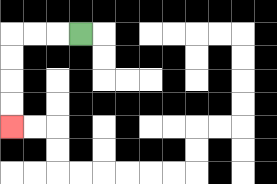{'start': '[3, 1]', 'end': '[0, 5]', 'path_directions': 'L,L,L,D,D,D,D', 'path_coordinates': '[[3, 1], [2, 1], [1, 1], [0, 1], [0, 2], [0, 3], [0, 4], [0, 5]]'}